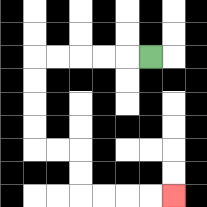{'start': '[6, 2]', 'end': '[7, 8]', 'path_directions': 'L,L,L,L,L,D,D,D,D,R,R,D,D,R,R,R,R', 'path_coordinates': '[[6, 2], [5, 2], [4, 2], [3, 2], [2, 2], [1, 2], [1, 3], [1, 4], [1, 5], [1, 6], [2, 6], [3, 6], [3, 7], [3, 8], [4, 8], [5, 8], [6, 8], [7, 8]]'}